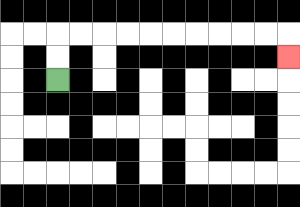{'start': '[2, 3]', 'end': '[12, 2]', 'path_directions': 'U,U,R,R,R,R,R,R,R,R,R,R,D', 'path_coordinates': '[[2, 3], [2, 2], [2, 1], [3, 1], [4, 1], [5, 1], [6, 1], [7, 1], [8, 1], [9, 1], [10, 1], [11, 1], [12, 1], [12, 2]]'}